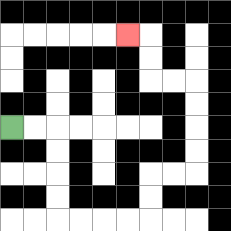{'start': '[0, 5]', 'end': '[5, 1]', 'path_directions': 'R,R,D,D,D,D,R,R,R,R,U,U,R,R,U,U,U,U,L,L,U,U,L', 'path_coordinates': '[[0, 5], [1, 5], [2, 5], [2, 6], [2, 7], [2, 8], [2, 9], [3, 9], [4, 9], [5, 9], [6, 9], [6, 8], [6, 7], [7, 7], [8, 7], [8, 6], [8, 5], [8, 4], [8, 3], [7, 3], [6, 3], [6, 2], [6, 1], [5, 1]]'}